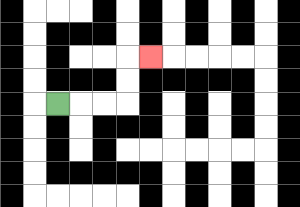{'start': '[2, 4]', 'end': '[6, 2]', 'path_directions': 'R,R,R,U,U,R', 'path_coordinates': '[[2, 4], [3, 4], [4, 4], [5, 4], [5, 3], [5, 2], [6, 2]]'}